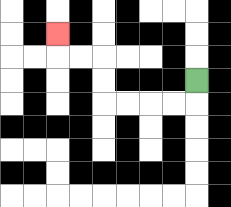{'start': '[8, 3]', 'end': '[2, 1]', 'path_directions': 'D,L,L,L,L,U,U,L,L,U', 'path_coordinates': '[[8, 3], [8, 4], [7, 4], [6, 4], [5, 4], [4, 4], [4, 3], [4, 2], [3, 2], [2, 2], [2, 1]]'}